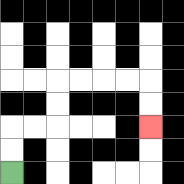{'start': '[0, 7]', 'end': '[6, 5]', 'path_directions': 'U,U,R,R,U,U,R,R,R,R,D,D', 'path_coordinates': '[[0, 7], [0, 6], [0, 5], [1, 5], [2, 5], [2, 4], [2, 3], [3, 3], [4, 3], [5, 3], [6, 3], [6, 4], [6, 5]]'}